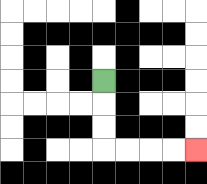{'start': '[4, 3]', 'end': '[8, 6]', 'path_directions': 'D,D,D,R,R,R,R', 'path_coordinates': '[[4, 3], [4, 4], [4, 5], [4, 6], [5, 6], [6, 6], [7, 6], [8, 6]]'}